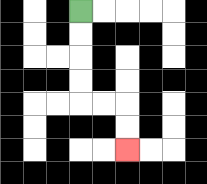{'start': '[3, 0]', 'end': '[5, 6]', 'path_directions': 'D,D,D,D,R,R,D,D', 'path_coordinates': '[[3, 0], [3, 1], [3, 2], [3, 3], [3, 4], [4, 4], [5, 4], [5, 5], [5, 6]]'}